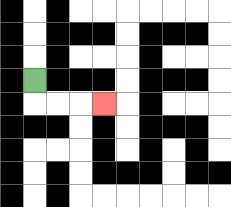{'start': '[1, 3]', 'end': '[4, 4]', 'path_directions': 'D,R,R,R', 'path_coordinates': '[[1, 3], [1, 4], [2, 4], [3, 4], [4, 4]]'}